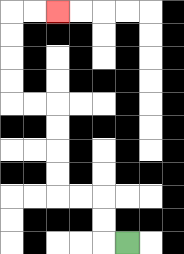{'start': '[5, 10]', 'end': '[2, 0]', 'path_directions': 'L,U,U,L,L,U,U,U,U,L,L,U,U,U,U,R,R', 'path_coordinates': '[[5, 10], [4, 10], [4, 9], [4, 8], [3, 8], [2, 8], [2, 7], [2, 6], [2, 5], [2, 4], [1, 4], [0, 4], [0, 3], [0, 2], [0, 1], [0, 0], [1, 0], [2, 0]]'}